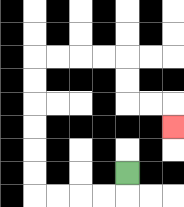{'start': '[5, 7]', 'end': '[7, 5]', 'path_directions': 'D,L,L,L,L,U,U,U,U,U,U,R,R,R,R,D,D,R,R,D', 'path_coordinates': '[[5, 7], [5, 8], [4, 8], [3, 8], [2, 8], [1, 8], [1, 7], [1, 6], [1, 5], [1, 4], [1, 3], [1, 2], [2, 2], [3, 2], [4, 2], [5, 2], [5, 3], [5, 4], [6, 4], [7, 4], [7, 5]]'}